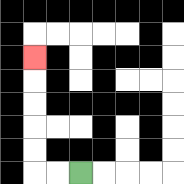{'start': '[3, 7]', 'end': '[1, 2]', 'path_directions': 'L,L,U,U,U,U,U', 'path_coordinates': '[[3, 7], [2, 7], [1, 7], [1, 6], [1, 5], [1, 4], [1, 3], [1, 2]]'}